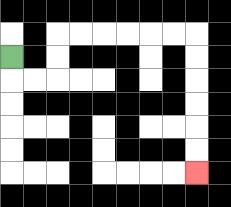{'start': '[0, 2]', 'end': '[8, 7]', 'path_directions': 'D,R,R,U,U,R,R,R,R,R,R,D,D,D,D,D,D', 'path_coordinates': '[[0, 2], [0, 3], [1, 3], [2, 3], [2, 2], [2, 1], [3, 1], [4, 1], [5, 1], [6, 1], [7, 1], [8, 1], [8, 2], [8, 3], [8, 4], [8, 5], [8, 6], [8, 7]]'}